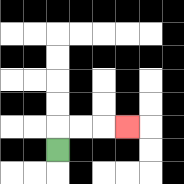{'start': '[2, 6]', 'end': '[5, 5]', 'path_directions': 'U,R,R,R', 'path_coordinates': '[[2, 6], [2, 5], [3, 5], [4, 5], [5, 5]]'}